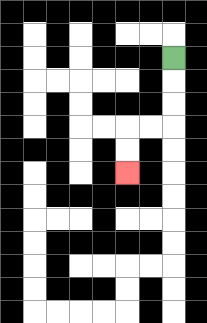{'start': '[7, 2]', 'end': '[5, 7]', 'path_directions': 'D,D,D,L,L,D,D', 'path_coordinates': '[[7, 2], [7, 3], [7, 4], [7, 5], [6, 5], [5, 5], [5, 6], [5, 7]]'}